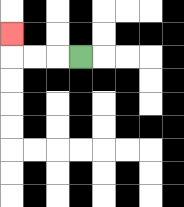{'start': '[3, 2]', 'end': '[0, 1]', 'path_directions': 'L,L,L,U', 'path_coordinates': '[[3, 2], [2, 2], [1, 2], [0, 2], [0, 1]]'}